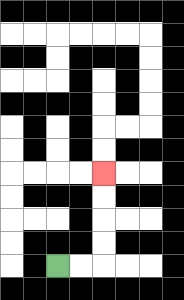{'start': '[2, 11]', 'end': '[4, 7]', 'path_directions': 'R,R,U,U,U,U', 'path_coordinates': '[[2, 11], [3, 11], [4, 11], [4, 10], [4, 9], [4, 8], [4, 7]]'}